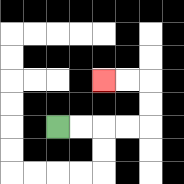{'start': '[2, 5]', 'end': '[4, 3]', 'path_directions': 'R,R,R,R,U,U,L,L', 'path_coordinates': '[[2, 5], [3, 5], [4, 5], [5, 5], [6, 5], [6, 4], [6, 3], [5, 3], [4, 3]]'}